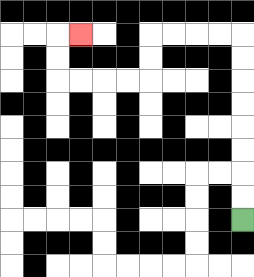{'start': '[10, 9]', 'end': '[3, 1]', 'path_directions': 'U,U,U,U,U,U,U,U,L,L,L,L,D,D,L,L,L,L,U,U,R', 'path_coordinates': '[[10, 9], [10, 8], [10, 7], [10, 6], [10, 5], [10, 4], [10, 3], [10, 2], [10, 1], [9, 1], [8, 1], [7, 1], [6, 1], [6, 2], [6, 3], [5, 3], [4, 3], [3, 3], [2, 3], [2, 2], [2, 1], [3, 1]]'}